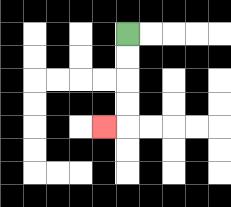{'start': '[5, 1]', 'end': '[4, 5]', 'path_directions': 'D,D,D,D,L', 'path_coordinates': '[[5, 1], [5, 2], [5, 3], [5, 4], [5, 5], [4, 5]]'}